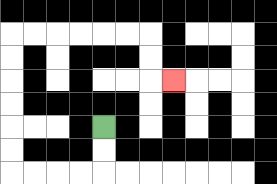{'start': '[4, 5]', 'end': '[7, 3]', 'path_directions': 'D,D,L,L,L,L,U,U,U,U,U,U,R,R,R,R,R,R,D,D,R', 'path_coordinates': '[[4, 5], [4, 6], [4, 7], [3, 7], [2, 7], [1, 7], [0, 7], [0, 6], [0, 5], [0, 4], [0, 3], [0, 2], [0, 1], [1, 1], [2, 1], [3, 1], [4, 1], [5, 1], [6, 1], [6, 2], [6, 3], [7, 3]]'}